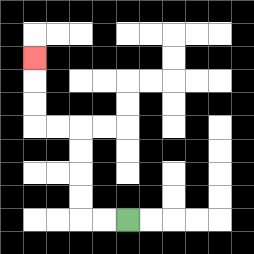{'start': '[5, 9]', 'end': '[1, 2]', 'path_directions': 'L,L,U,U,U,U,L,L,U,U,U', 'path_coordinates': '[[5, 9], [4, 9], [3, 9], [3, 8], [3, 7], [3, 6], [3, 5], [2, 5], [1, 5], [1, 4], [1, 3], [1, 2]]'}